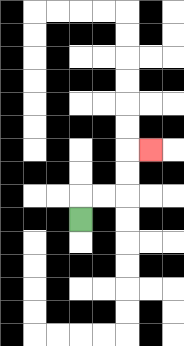{'start': '[3, 9]', 'end': '[6, 6]', 'path_directions': 'U,R,R,U,U,R', 'path_coordinates': '[[3, 9], [3, 8], [4, 8], [5, 8], [5, 7], [5, 6], [6, 6]]'}